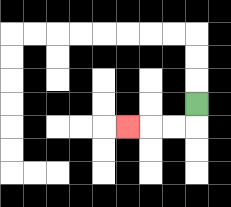{'start': '[8, 4]', 'end': '[5, 5]', 'path_directions': 'D,L,L,L', 'path_coordinates': '[[8, 4], [8, 5], [7, 5], [6, 5], [5, 5]]'}